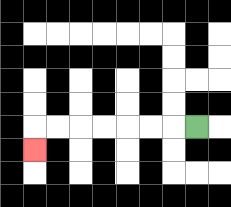{'start': '[8, 5]', 'end': '[1, 6]', 'path_directions': 'L,L,L,L,L,L,L,D', 'path_coordinates': '[[8, 5], [7, 5], [6, 5], [5, 5], [4, 5], [3, 5], [2, 5], [1, 5], [1, 6]]'}